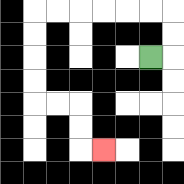{'start': '[6, 2]', 'end': '[4, 6]', 'path_directions': 'R,U,U,L,L,L,L,L,L,D,D,D,D,R,R,D,D,R', 'path_coordinates': '[[6, 2], [7, 2], [7, 1], [7, 0], [6, 0], [5, 0], [4, 0], [3, 0], [2, 0], [1, 0], [1, 1], [1, 2], [1, 3], [1, 4], [2, 4], [3, 4], [3, 5], [3, 6], [4, 6]]'}